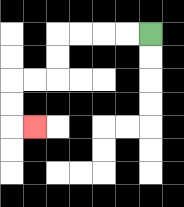{'start': '[6, 1]', 'end': '[1, 5]', 'path_directions': 'L,L,L,L,D,D,L,L,D,D,R', 'path_coordinates': '[[6, 1], [5, 1], [4, 1], [3, 1], [2, 1], [2, 2], [2, 3], [1, 3], [0, 3], [0, 4], [0, 5], [1, 5]]'}